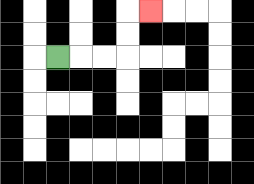{'start': '[2, 2]', 'end': '[6, 0]', 'path_directions': 'R,R,R,U,U,R', 'path_coordinates': '[[2, 2], [3, 2], [4, 2], [5, 2], [5, 1], [5, 0], [6, 0]]'}